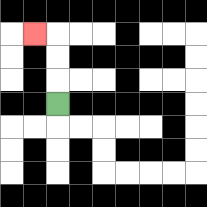{'start': '[2, 4]', 'end': '[1, 1]', 'path_directions': 'U,U,U,L', 'path_coordinates': '[[2, 4], [2, 3], [2, 2], [2, 1], [1, 1]]'}